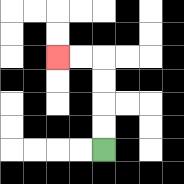{'start': '[4, 6]', 'end': '[2, 2]', 'path_directions': 'U,U,U,U,L,L', 'path_coordinates': '[[4, 6], [4, 5], [4, 4], [4, 3], [4, 2], [3, 2], [2, 2]]'}